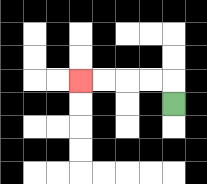{'start': '[7, 4]', 'end': '[3, 3]', 'path_directions': 'U,L,L,L,L', 'path_coordinates': '[[7, 4], [7, 3], [6, 3], [5, 3], [4, 3], [3, 3]]'}